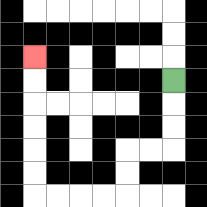{'start': '[7, 3]', 'end': '[1, 2]', 'path_directions': 'D,D,D,L,L,D,D,L,L,L,L,U,U,U,U,U,U', 'path_coordinates': '[[7, 3], [7, 4], [7, 5], [7, 6], [6, 6], [5, 6], [5, 7], [5, 8], [4, 8], [3, 8], [2, 8], [1, 8], [1, 7], [1, 6], [1, 5], [1, 4], [1, 3], [1, 2]]'}